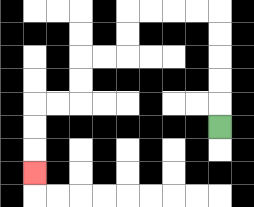{'start': '[9, 5]', 'end': '[1, 7]', 'path_directions': 'U,U,U,U,U,L,L,L,L,D,D,L,L,D,D,L,L,D,D,D', 'path_coordinates': '[[9, 5], [9, 4], [9, 3], [9, 2], [9, 1], [9, 0], [8, 0], [7, 0], [6, 0], [5, 0], [5, 1], [5, 2], [4, 2], [3, 2], [3, 3], [3, 4], [2, 4], [1, 4], [1, 5], [1, 6], [1, 7]]'}